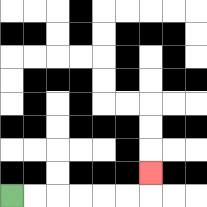{'start': '[0, 8]', 'end': '[6, 7]', 'path_directions': 'R,R,R,R,R,R,U', 'path_coordinates': '[[0, 8], [1, 8], [2, 8], [3, 8], [4, 8], [5, 8], [6, 8], [6, 7]]'}